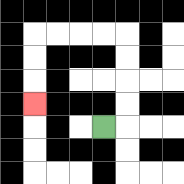{'start': '[4, 5]', 'end': '[1, 4]', 'path_directions': 'R,U,U,U,U,L,L,L,L,D,D,D', 'path_coordinates': '[[4, 5], [5, 5], [5, 4], [5, 3], [5, 2], [5, 1], [4, 1], [3, 1], [2, 1], [1, 1], [1, 2], [1, 3], [1, 4]]'}